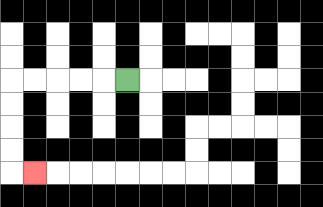{'start': '[5, 3]', 'end': '[1, 7]', 'path_directions': 'L,L,L,L,L,D,D,D,D,R', 'path_coordinates': '[[5, 3], [4, 3], [3, 3], [2, 3], [1, 3], [0, 3], [0, 4], [0, 5], [0, 6], [0, 7], [1, 7]]'}